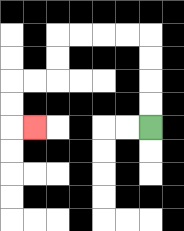{'start': '[6, 5]', 'end': '[1, 5]', 'path_directions': 'U,U,U,U,L,L,L,L,D,D,L,L,D,D,R', 'path_coordinates': '[[6, 5], [6, 4], [6, 3], [6, 2], [6, 1], [5, 1], [4, 1], [3, 1], [2, 1], [2, 2], [2, 3], [1, 3], [0, 3], [0, 4], [0, 5], [1, 5]]'}